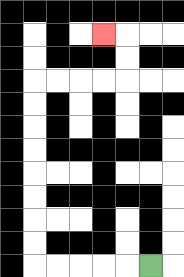{'start': '[6, 11]', 'end': '[4, 1]', 'path_directions': 'L,L,L,L,L,U,U,U,U,U,U,U,U,R,R,R,R,U,U,L', 'path_coordinates': '[[6, 11], [5, 11], [4, 11], [3, 11], [2, 11], [1, 11], [1, 10], [1, 9], [1, 8], [1, 7], [1, 6], [1, 5], [1, 4], [1, 3], [2, 3], [3, 3], [4, 3], [5, 3], [5, 2], [5, 1], [4, 1]]'}